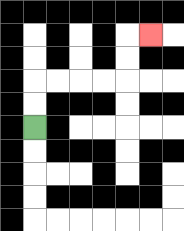{'start': '[1, 5]', 'end': '[6, 1]', 'path_directions': 'U,U,R,R,R,R,U,U,R', 'path_coordinates': '[[1, 5], [1, 4], [1, 3], [2, 3], [3, 3], [4, 3], [5, 3], [5, 2], [5, 1], [6, 1]]'}